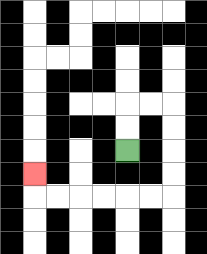{'start': '[5, 6]', 'end': '[1, 7]', 'path_directions': 'U,U,R,R,D,D,D,D,L,L,L,L,L,L,U', 'path_coordinates': '[[5, 6], [5, 5], [5, 4], [6, 4], [7, 4], [7, 5], [7, 6], [7, 7], [7, 8], [6, 8], [5, 8], [4, 8], [3, 8], [2, 8], [1, 8], [1, 7]]'}